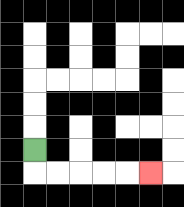{'start': '[1, 6]', 'end': '[6, 7]', 'path_directions': 'D,R,R,R,R,R', 'path_coordinates': '[[1, 6], [1, 7], [2, 7], [3, 7], [4, 7], [5, 7], [6, 7]]'}